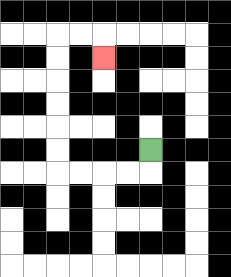{'start': '[6, 6]', 'end': '[4, 2]', 'path_directions': 'D,L,L,L,L,U,U,U,U,U,U,R,R,D', 'path_coordinates': '[[6, 6], [6, 7], [5, 7], [4, 7], [3, 7], [2, 7], [2, 6], [2, 5], [2, 4], [2, 3], [2, 2], [2, 1], [3, 1], [4, 1], [4, 2]]'}